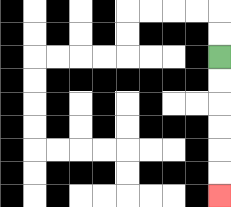{'start': '[9, 2]', 'end': '[9, 8]', 'path_directions': 'D,D,D,D,D,D', 'path_coordinates': '[[9, 2], [9, 3], [9, 4], [9, 5], [9, 6], [9, 7], [9, 8]]'}